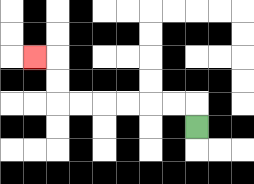{'start': '[8, 5]', 'end': '[1, 2]', 'path_directions': 'U,L,L,L,L,L,L,U,U,L', 'path_coordinates': '[[8, 5], [8, 4], [7, 4], [6, 4], [5, 4], [4, 4], [3, 4], [2, 4], [2, 3], [2, 2], [1, 2]]'}